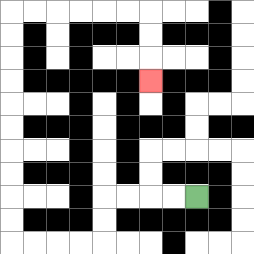{'start': '[8, 8]', 'end': '[6, 3]', 'path_directions': 'L,L,L,L,D,D,L,L,L,L,U,U,U,U,U,U,U,U,U,U,R,R,R,R,R,R,D,D,D', 'path_coordinates': '[[8, 8], [7, 8], [6, 8], [5, 8], [4, 8], [4, 9], [4, 10], [3, 10], [2, 10], [1, 10], [0, 10], [0, 9], [0, 8], [0, 7], [0, 6], [0, 5], [0, 4], [0, 3], [0, 2], [0, 1], [0, 0], [1, 0], [2, 0], [3, 0], [4, 0], [5, 0], [6, 0], [6, 1], [6, 2], [6, 3]]'}